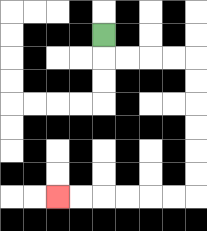{'start': '[4, 1]', 'end': '[2, 8]', 'path_directions': 'D,R,R,R,R,D,D,D,D,D,D,L,L,L,L,L,L', 'path_coordinates': '[[4, 1], [4, 2], [5, 2], [6, 2], [7, 2], [8, 2], [8, 3], [8, 4], [8, 5], [8, 6], [8, 7], [8, 8], [7, 8], [6, 8], [5, 8], [4, 8], [3, 8], [2, 8]]'}